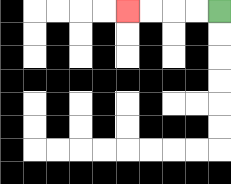{'start': '[9, 0]', 'end': '[5, 0]', 'path_directions': 'L,L,L,L', 'path_coordinates': '[[9, 0], [8, 0], [7, 0], [6, 0], [5, 0]]'}